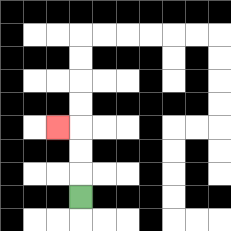{'start': '[3, 8]', 'end': '[2, 5]', 'path_directions': 'U,U,U,L', 'path_coordinates': '[[3, 8], [3, 7], [3, 6], [3, 5], [2, 5]]'}